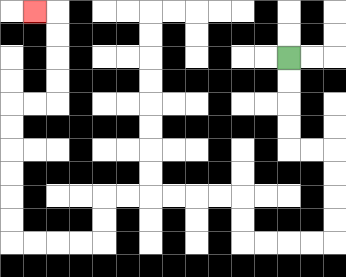{'start': '[12, 2]', 'end': '[1, 0]', 'path_directions': 'D,D,D,D,R,R,D,D,D,D,L,L,L,L,U,U,L,L,L,L,L,L,D,D,L,L,L,L,U,U,U,U,U,U,R,R,U,U,U,U,L', 'path_coordinates': '[[12, 2], [12, 3], [12, 4], [12, 5], [12, 6], [13, 6], [14, 6], [14, 7], [14, 8], [14, 9], [14, 10], [13, 10], [12, 10], [11, 10], [10, 10], [10, 9], [10, 8], [9, 8], [8, 8], [7, 8], [6, 8], [5, 8], [4, 8], [4, 9], [4, 10], [3, 10], [2, 10], [1, 10], [0, 10], [0, 9], [0, 8], [0, 7], [0, 6], [0, 5], [0, 4], [1, 4], [2, 4], [2, 3], [2, 2], [2, 1], [2, 0], [1, 0]]'}